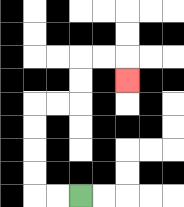{'start': '[3, 8]', 'end': '[5, 3]', 'path_directions': 'L,L,U,U,U,U,R,R,U,U,R,R,D', 'path_coordinates': '[[3, 8], [2, 8], [1, 8], [1, 7], [1, 6], [1, 5], [1, 4], [2, 4], [3, 4], [3, 3], [3, 2], [4, 2], [5, 2], [5, 3]]'}